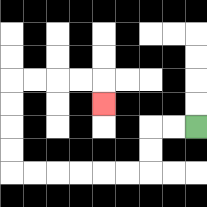{'start': '[8, 5]', 'end': '[4, 4]', 'path_directions': 'L,L,D,D,L,L,L,L,L,L,U,U,U,U,R,R,R,R,D', 'path_coordinates': '[[8, 5], [7, 5], [6, 5], [6, 6], [6, 7], [5, 7], [4, 7], [3, 7], [2, 7], [1, 7], [0, 7], [0, 6], [0, 5], [0, 4], [0, 3], [1, 3], [2, 3], [3, 3], [4, 3], [4, 4]]'}